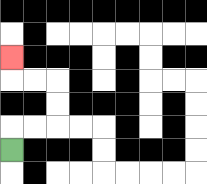{'start': '[0, 6]', 'end': '[0, 2]', 'path_directions': 'U,R,R,U,U,L,L,U', 'path_coordinates': '[[0, 6], [0, 5], [1, 5], [2, 5], [2, 4], [2, 3], [1, 3], [0, 3], [0, 2]]'}